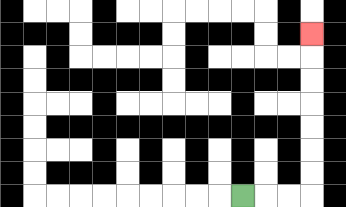{'start': '[10, 8]', 'end': '[13, 1]', 'path_directions': 'R,R,R,U,U,U,U,U,U,U', 'path_coordinates': '[[10, 8], [11, 8], [12, 8], [13, 8], [13, 7], [13, 6], [13, 5], [13, 4], [13, 3], [13, 2], [13, 1]]'}